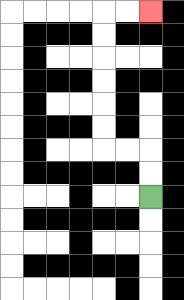{'start': '[6, 8]', 'end': '[6, 0]', 'path_directions': 'U,U,L,L,U,U,U,U,U,U,R,R', 'path_coordinates': '[[6, 8], [6, 7], [6, 6], [5, 6], [4, 6], [4, 5], [4, 4], [4, 3], [4, 2], [4, 1], [4, 0], [5, 0], [6, 0]]'}